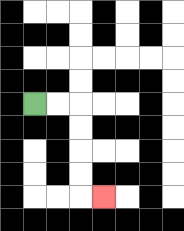{'start': '[1, 4]', 'end': '[4, 8]', 'path_directions': 'R,R,D,D,D,D,R', 'path_coordinates': '[[1, 4], [2, 4], [3, 4], [3, 5], [3, 6], [3, 7], [3, 8], [4, 8]]'}